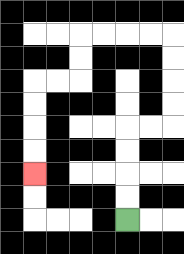{'start': '[5, 9]', 'end': '[1, 7]', 'path_directions': 'U,U,U,U,R,R,U,U,U,U,L,L,L,L,D,D,L,L,D,D,D,D', 'path_coordinates': '[[5, 9], [5, 8], [5, 7], [5, 6], [5, 5], [6, 5], [7, 5], [7, 4], [7, 3], [7, 2], [7, 1], [6, 1], [5, 1], [4, 1], [3, 1], [3, 2], [3, 3], [2, 3], [1, 3], [1, 4], [1, 5], [1, 6], [1, 7]]'}